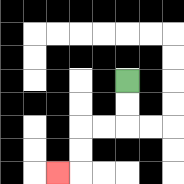{'start': '[5, 3]', 'end': '[2, 7]', 'path_directions': 'D,D,L,L,D,D,L', 'path_coordinates': '[[5, 3], [5, 4], [5, 5], [4, 5], [3, 5], [3, 6], [3, 7], [2, 7]]'}